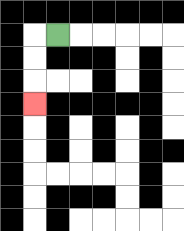{'start': '[2, 1]', 'end': '[1, 4]', 'path_directions': 'L,D,D,D', 'path_coordinates': '[[2, 1], [1, 1], [1, 2], [1, 3], [1, 4]]'}